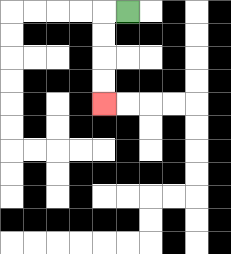{'start': '[5, 0]', 'end': '[4, 4]', 'path_directions': 'L,D,D,D,D', 'path_coordinates': '[[5, 0], [4, 0], [4, 1], [4, 2], [4, 3], [4, 4]]'}